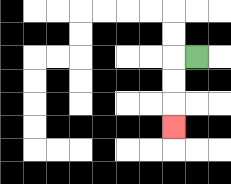{'start': '[8, 2]', 'end': '[7, 5]', 'path_directions': 'L,D,D,D', 'path_coordinates': '[[8, 2], [7, 2], [7, 3], [7, 4], [7, 5]]'}